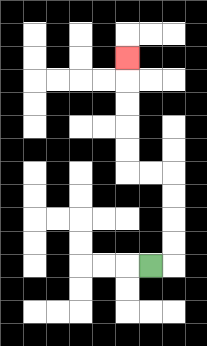{'start': '[6, 11]', 'end': '[5, 2]', 'path_directions': 'R,U,U,U,U,L,L,U,U,U,U,U', 'path_coordinates': '[[6, 11], [7, 11], [7, 10], [7, 9], [7, 8], [7, 7], [6, 7], [5, 7], [5, 6], [5, 5], [5, 4], [5, 3], [5, 2]]'}